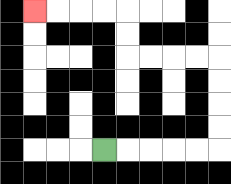{'start': '[4, 6]', 'end': '[1, 0]', 'path_directions': 'R,R,R,R,R,U,U,U,U,L,L,L,L,U,U,L,L,L,L', 'path_coordinates': '[[4, 6], [5, 6], [6, 6], [7, 6], [8, 6], [9, 6], [9, 5], [9, 4], [9, 3], [9, 2], [8, 2], [7, 2], [6, 2], [5, 2], [5, 1], [5, 0], [4, 0], [3, 0], [2, 0], [1, 0]]'}